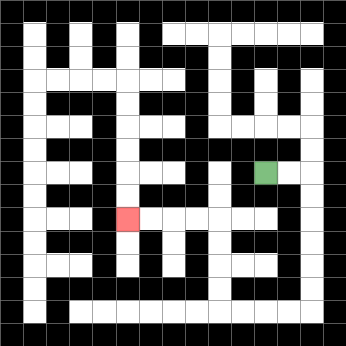{'start': '[11, 7]', 'end': '[5, 9]', 'path_directions': 'R,R,D,D,D,D,D,D,L,L,L,L,U,U,U,U,L,L,L,L', 'path_coordinates': '[[11, 7], [12, 7], [13, 7], [13, 8], [13, 9], [13, 10], [13, 11], [13, 12], [13, 13], [12, 13], [11, 13], [10, 13], [9, 13], [9, 12], [9, 11], [9, 10], [9, 9], [8, 9], [7, 9], [6, 9], [5, 9]]'}